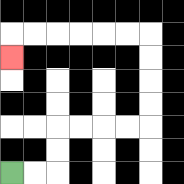{'start': '[0, 7]', 'end': '[0, 2]', 'path_directions': 'R,R,U,U,R,R,R,R,U,U,U,U,L,L,L,L,L,L,D', 'path_coordinates': '[[0, 7], [1, 7], [2, 7], [2, 6], [2, 5], [3, 5], [4, 5], [5, 5], [6, 5], [6, 4], [6, 3], [6, 2], [6, 1], [5, 1], [4, 1], [3, 1], [2, 1], [1, 1], [0, 1], [0, 2]]'}